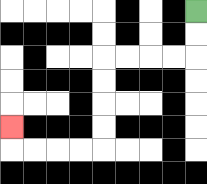{'start': '[8, 0]', 'end': '[0, 5]', 'path_directions': 'D,D,L,L,L,L,D,D,D,D,L,L,L,L,U', 'path_coordinates': '[[8, 0], [8, 1], [8, 2], [7, 2], [6, 2], [5, 2], [4, 2], [4, 3], [4, 4], [4, 5], [4, 6], [3, 6], [2, 6], [1, 6], [0, 6], [0, 5]]'}